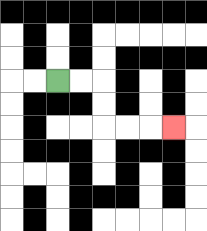{'start': '[2, 3]', 'end': '[7, 5]', 'path_directions': 'R,R,D,D,R,R,R', 'path_coordinates': '[[2, 3], [3, 3], [4, 3], [4, 4], [4, 5], [5, 5], [6, 5], [7, 5]]'}